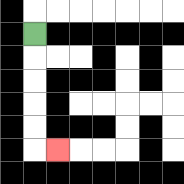{'start': '[1, 1]', 'end': '[2, 6]', 'path_directions': 'D,D,D,D,D,R', 'path_coordinates': '[[1, 1], [1, 2], [1, 3], [1, 4], [1, 5], [1, 6], [2, 6]]'}